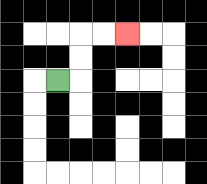{'start': '[2, 3]', 'end': '[5, 1]', 'path_directions': 'R,U,U,R,R', 'path_coordinates': '[[2, 3], [3, 3], [3, 2], [3, 1], [4, 1], [5, 1]]'}